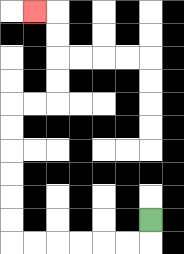{'start': '[6, 9]', 'end': '[1, 0]', 'path_directions': 'D,L,L,L,L,L,L,U,U,U,U,U,U,R,R,U,U,U,U,L', 'path_coordinates': '[[6, 9], [6, 10], [5, 10], [4, 10], [3, 10], [2, 10], [1, 10], [0, 10], [0, 9], [0, 8], [0, 7], [0, 6], [0, 5], [0, 4], [1, 4], [2, 4], [2, 3], [2, 2], [2, 1], [2, 0], [1, 0]]'}